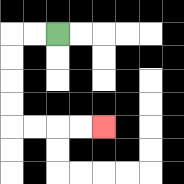{'start': '[2, 1]', 'end': '[4, 5]', 'path_directions': 'L,L,D,D,D,D,R,R,R,R', 'path_coordinates': '[[2, 1], [1, 1], [0, 1], [0, 2], [0, 3], [0, 4], [0, 5], [1, 5], [2, 5], [3, 5], [4, 5]]'}